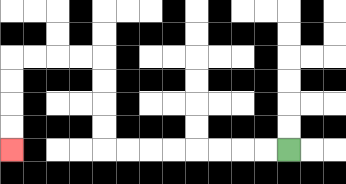{'start': '[12, 6]', 'end': '[0, 6]', 'path_directions': 'L,L,L,L,L,L,L,L,U,U,U,U,L,L,L,L,D,D,D,D', 'path_coordinates': '[[12, 6], [11, 6], [10, 6], [9, 6], [8, 6], [7, 6], [6, 6], [5, 6], [4, 6], [4, 5], [4, 4], [4, 3], [4, 2], [3, 2], [2, 2], [1, 2], [0, 2], [0, 3], [0, 4], [0, 5], [0, 6]]'}